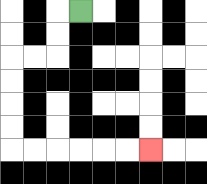{'start': '[3, 0]', 'end': '[6, 6]', 'path_directions': 'L,D,D,L,L,D,D,D,D,R,R,R,R,R,R', 'path_coordinates': '[[3, 0], [2, 0], [2, 1], [2, 2], [1, 2], [0, 2], [0, 3], [0, 4], [0, 5], [0, 6], [1, 6], [2, 6], [3, 6], [4, 6], [5, 6], [6, 6]]'}